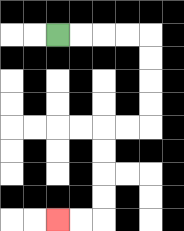{'start': '[2, 1]', 'end': '[2, 9]', 'path_directions': 'R,R,R,R,D,D,D,D,L,L,D,D,D,D,L,L', 'path_coordinates': '[[2, 1], [3, 1], [4, 1], [5, 1], [6, 1], [6, 2], [6, 3], [6, 4], [6, 5], [5, 5], [4, 5], [4, 6], [4, 7], [4, 8], [4, 9], [3, 9], [2, 9]]'}